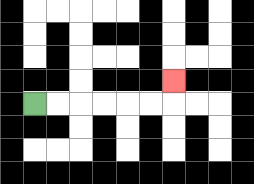{'start': '[1, 4]', 'end': '[7, 3]', 'path_directions': 'R,R,R,R,R,R,U', 'path_coordinates': '[[1, 4], [2, 4], [3, 4], [4, 4], [5, 4], [6, 4], [7, 4], [7, 3]]'}